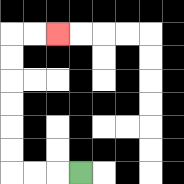{'start': '[3, 7]', 'end': '[2, 1]', 'path_directions': 'L,L,L,U,U,U,U,U,U,R,R', 'path_coordinates': '[[3, 7], [2, 7], [1, 7], [0, 7], [0, 6], [0, 5], [0, 4], [0, 3], [0, 2], [0, 1], [1, 1], [2, 1]]'}